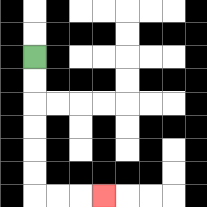{'start': '[1, 2]', 'end': '[4, 8]', 'path_directions': 'D,D,D,D,D,D,R,R,R', 'path_coordinates': '[[1, 2], [1, 3], [1, 4], [1, 5], [1, 6], [1, 7], [1, 8], [2, 8], [3, 8], [4, 8]]'}